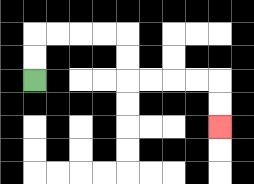{'start': '[1, 3]', 'end': '[9, 5]', 'path_directions': 'U,U,R,R,R,R,D,D,R,R,R,R,D,D', 'path_coordinates': '[[1, 3], [1, 2], [1, 1], [2, 1], [3, 1], [4, 1], [5, 1], [5, 2], [5, 3], [6, 3], [7, 3], [8, 3], [9, 3], [9, 4], [9, 5]]'}